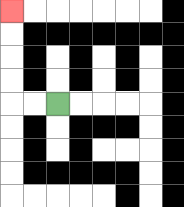{'start': '[2, 4]', 'end': '[0, 0]', 'path_directions': 'L,L,U,U,U,U', 'path_coordinates': '[[2, 4], [1, 4], [0, 4], [0, 3], [0, 2], [0, 1], [0, 0]]'}